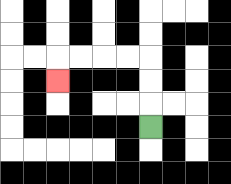{'start': '[6, 5]', 'end': '[2, 3]', 'path_directions': 'U,U,U,L,L,L,L,D', 'path_coordinates': '[[6, 5], [6, 4], [6, 3], [6, 2], [5, 2], [4, 2], [3, 2], [2, 2], [2, 3]]'}